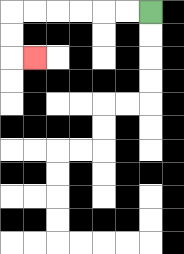{'start': '[6, 0]', 'end': '[1, 2]', 'path_directions': 'L,L,L,L,L,L,D,D,R', 'path_coordinates': '[[6, 0], [5, 0], [4, 0], [3, 0], [2, 0], [1, 0], [0, 0], [0, 1], [0, 2], [1, 2]]'}